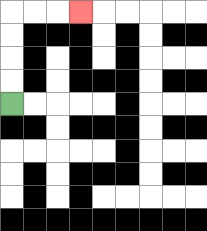{'start': '[0, 4]', 'end': '[3, 0]', 'path_directions': 'U,U,U,U,R,R,R', 'path_coordinates': '[[0, 4], [0, 3], [0, 2], [0, 1], [0, 0], [1, 0], [2, 0], [3, 0]]'}